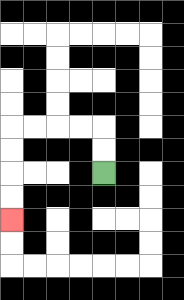{'start': '[4, 7]', 'end': '[0, 9]', 'path_directions': 'U,U,L,L,L,L,D,D,D,D', 'path_coordinates': '[[4, 7], [4, 6], [4, 5], [3, 5], [2, 5], [1, 5], [0, 5], [0, 6], [0, 7], [0, 8], [0, 9]]'}